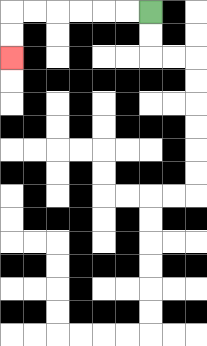{'start': '[6, 0]', 'end': '[0, 2]', 'path_directions': 'L,L,L,L,L,L,D,D', 'path_coordinates': '[[6, 0], [5, 0], [4, 0], [3, 0], [2, 0], [1, 0], [0, 0], [0, 1], [0, 2]]'}